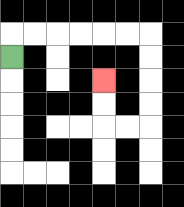{'start': '[0, 2]', 'end': '[4, 3]', 'path_directions': 'U,R,R,R,R,R,R,D,D,D,D,L,L,U,U', 'path_coordinates': '[[0, 2], [0, 1], [1, 1], [2, 1], [3, 1], [4, 1], [5, 1], [6, 1], [6, 2], [6, 3], [6, 4], [6, 5], [5, 5], [4, 5], [4, 4], [4, 3]]'}